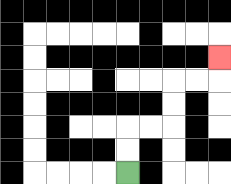{'start': '[5, 7]', 'end': '[9, 2]', 'path_directions': 'U,U,R,R,U,U,R,R,U', 'path_coordinates': '[[5, 7], [5, 6], [5, 5], [6, 5], [7, 5], [7, 4], [7, 3], [8, 3], [9, 3], [9, 2]]'}